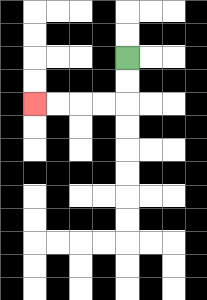{'start': '[5, 2]', 'end': '[1, 4]', 'path_directions': 'D,D,L,L,L,L', 'path_coordinates': '[[5, 2], [5, 3], [5, 4], [4, 4], [3, 4], [2, 4], [1, 4]]'}